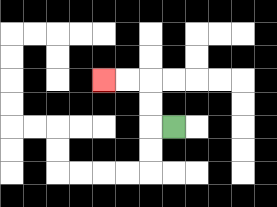{'start': '[7, 5]', 'end': '[4, 3]', 'path_directions': 'L,U,U,L,L', 'path_coordinates': '[[7, 5], [6, 5], [6, 4], [6, 3], [5, 3], [4, 3]]'}